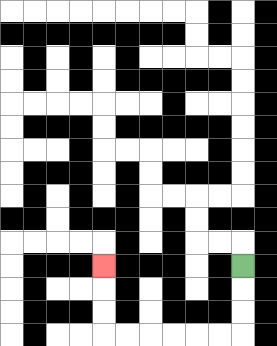{'start': '[10, 11]', 'end': '[4, 11]', 'path_directions': 'D,D,D,L,L,L,L,L,L,U,U,U', 'path_coordinates': '[[10, 11], [10, 12], [10, 13], [10, 14], [9, 14], [8, 14], [7, 14], [6, 14], [5, 14], [4, 14], [4, 13], [4, 12], [4, 11]]'}